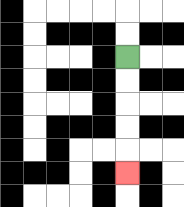{'start': '[5, 2]', 'end': '[5, 7]', 'path_directions': 'D,D,D,D,D', 'path_coordinates': '[[5, 2], [5, 3], [5, 4], [5, 5], [5, 6], [5, 7]]'}